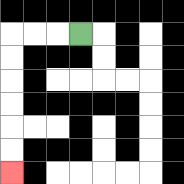{'start': '[3, 1]', 'end': '[0, 7]', 'path_directions': 'L,L,L,D,D,D,D,D,D', 'path_coordinates': '[[3, 1], [2, 1], [1, 1], [0, 1], [0, 2], [0, 3], [0, 4], [0, 5], [0, 6], [0, 7]]'}